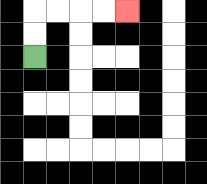{'start': '[1, 2]', 'end': '[5, 0]', 'path_directions': 'U,U,R,R,R,R', 'path_coordinates': '[[1, 2], [1, 1], [1, 0], [2, 0], [3, 0], [4, 0], [5, 0]]'}